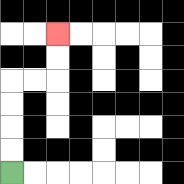{'start': '[0, 7]', 'end': '[2, 1]', 'path_directions': 'U,U,U,U,R,R,U,U', 'path_coordinates': '[[0, 7], [0, 6], [0, 5], [0, 4], [0, 3], [1, 3], [2, 3], [2, 2], [2, 1]]'}